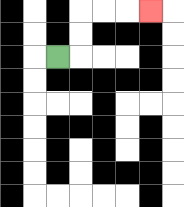{'start': '[2, 2]', 'end': '[6, 0]', 'path_directions': 'R,U,U,R,R,R', 'path_coordinates': '[[2, 2], [3, 2], [3, 1], [3, 0], [4, 0], [5, 0], [6, 0]]'}